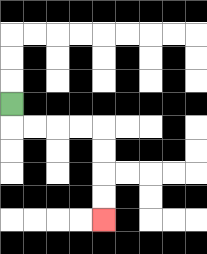{'start': '[0, 4]', 'end': '[4, 9]', 'path_directions': 'D,R,R,R,R,D,D,D,D', 'path_coordinates': '[[0, 4], [0, 5], [1, 5], [2, 5], [3, 5], [4, 5], [4, 6], [4, 7], [4, 8], [4, 9]]'}